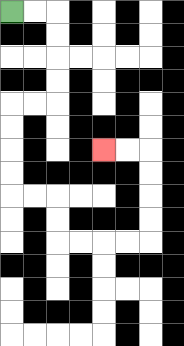{'start': '[0, 0]', 'end': '[4, 6]', 'path_directions': 'R,R,D,D,D,D,L,L,D,D,D,D,R,R,D,D,R,R,R,R,U,U,U,U,L,L', 'path_coordinates': '[[0, 0], [1, 0], [2, 0], [2, 1], [2, 2], [2, 3], [2, 4], [1, 4], [0, 4], [0, 5], [0, 6], [0, 7], [0, 8], [1, 8], [2, 8], [2, 9], [2, 10], [3, 10], [4, 10], [5, 10], [6, 10], [6, 9], [6, 8], [6, 7], [6, 6], [5, 6], [4, 6]]'}